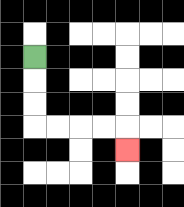{'start': '[1, 2]', 'end': '[5, 6]', 'path_directions': 'D,D,D,R,R,R,R,D', 'path_coordinates': '[[1, 2], [1, 3], [1, 4], [1, 5], [2, 5], [3, 5], [4, 5], [5, 5], [5, 6]]'}